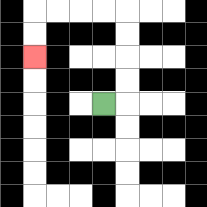{'start': '[4, 4]', 'end': '[1, 2]', 'path_directions': 'R,U,U,U,U,L,L,L,L,D,D', 'path_coordinates': '[[4, 4], [5, 4], [5, 3], [5, 2], [5, 1], [5, 0], [4, 0], [3, 0], [2, 0], [1, 0], [1, 1], [1, 2]]'}